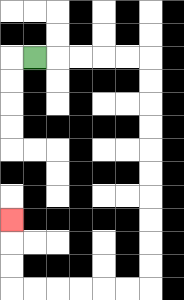{'start': '[1, 2]', 'end': '[0, 9]', 'path_directions': 'R,R,R,R,R,D,D,D,D,D,D,D,D,D,D,L,L,L,L,L,L,U,U,U', 'path_coordinates': '[[1, 2], [2, 2], [3, 2], [4, 2], [5, 2], [6, 2], [6, 3], [6, 4], [6, 5], [6, 6], [6, 7], [6, 8], [6, 9], [6, 10], [6, 11], [6, 12], [5, 12], [4, 12], [3, 12], [2, 12], [1, 12], [0, 12], [0, 11], [0, 10], [0, 9]]'}